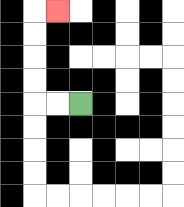{'start': '[3, 4]', 'end': '[2, 0]', 'path_directions': 'L,L,U,U,U,U,R', 'path_coordinates': '[[3, 4], [2, 4], [1, 4], [1, 3], [1, 2], [1, 1], [1, 0], [2, 0]]'}